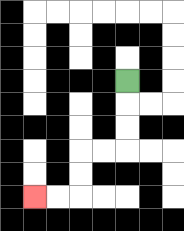{'start': '[5, 3]', 'end': '[1, 8]', 'path_directions': 'D,D,D,L,L,D,D,L,L', 'path_coordinates': '[[5, 3], [5, 4], [5, 5], [5, 6], [4, 6], [3, 6], [3, 7], [3, 8], [2, 8], [1, 8]]'}